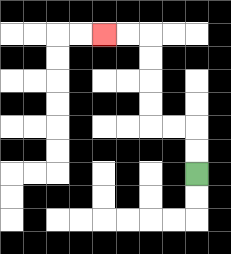{'start': '[8, 7]', 'end': '[4, 1]', 'path_directions': 'U,U,L,L,U,U,U,U,L,L', 'path_coordinates': '[[8, 7], [8, 6], [8, 5], [7, 5], [6, 5], [6, 4], [6, 3], [6, 2], [6, 1], [5, 1], [4, 1]]'}